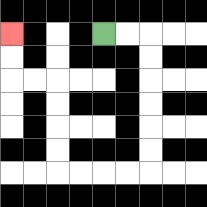{'start': '[4, 1]', 'end': '[0, 1]', 'path_directions': 'R,R,D,D,D,D,D,D,L,L,L,L,U,U,U,U,L,L,U,U', 'path_coordinates': '[[4, 1], [5, 1], [6, 1], [6, 2], [6, 3], [6, 4], [6, 5], [6, 6], [6, 7], [5, 7], [4, 7], [3, 7], [2, 7], [2, 6], [2, 5], [2, 4], [2, 3], [1, 3], [0, 3], [0, 2], [0, 1]]'}